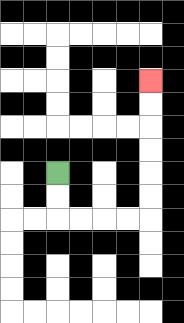{'start': '[2, 7]', 'end': '[6, 3]', 'path_directions': 'D,D,R,R,R,R,U,U,U,U,U,U', 'path_coordinates': '[[2, 7], [2, 8], [2, 9], [3, 9], [4, 9], [5, 9], [6, 9], [6, 8], [6, 7], [6, 6], [6, 5], [6, 4], [6, 3]]'}